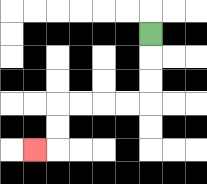{'start': '[6, 1]', 'end': '[1, 6]', 'path_directions': 'D,D,D,L,L,L,L,D,D,L', 'path_coordinates': '[[6, 1], [6, 2], [6, 3], [6, 4], [5, 4], [4, 4], [3, 4], [2, 4], [2, 5], [2, 6], [1, 6]]'}